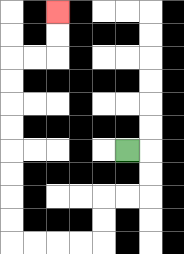{'start': '[5, 6]', 'end': '[2, 0]', 'path_directions': 'R,D,D,L,L,D,D,L,L,L,L,U,U,U,U,U,U,U,U,R,R,U,U', 'path_coordinates': '[[5, 6], [6, 6], [6, 7], [6, 8], [5, 8], [4, 8], [4, 9], [4, 10], [3, 10], [2, 10], [1, 10], [0, 10], [0, 9], [0, 8], [0, 7], [0, 6], [0, 5], [0, 4], [0, 3], [0, 2], [1, 2], [2, 2], [2, 1], [2, 0]]'}